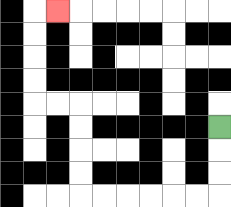{'start': '[9, 5]', 'end': '[2, 0]', 'path_directions': 'D,D,D,L,L,L,L,L,L,U,U,U,U,L,L,U,U,U,U,R', 'path_coordinates': '[[9, 5], [9, 6], [9, 7], [9, 8], [8, 8], [7, 8], [6, 8], [5, 8], [4, 8], [3, 8], [3, 7], [3, 6], [3, 5], [3, 4], [2, 4], [1, 4], [1, 3], [1, 2], [1, 1], [1, 0], [2, 0]]'}